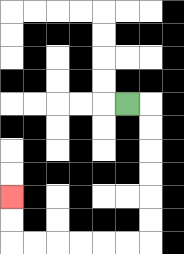{'start': '[5, 4]', 'end': '[0, 8]', 'path_directions': 'R,D,D,D,D,D,D,L,L,L,L,L,L,U,U', 'path_coordinates': '[[5, 4], [6, 4], [6, 5], [6, 6], [6, 7], [6, 8], [6, 9], [6, 10], [5, 10], [4, 10], [3, 10], [2, 10], [1, 10], [0, 10], [0, 9], [0, 8]]'}